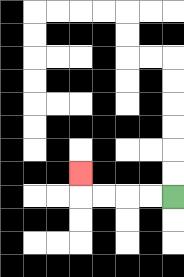{'start': '[7, 8]', 'end': '[3, 7]', 'path_directions': 'L,L,L,L,U', 'path_coordinates': '[[7, 8], [6, 8], [5, 8], [4, 8], [3, 8], [3, 7]]'}